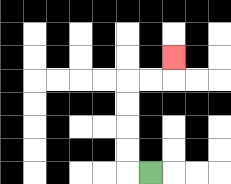{'start': '[6, 7]', 'end': '[7, 2]', 'path_directions': 'L,U,U,U,U,R,R,U', 'path_coordinates': '[[6, 7], [5, 7], [5, 6], [5, 5], [5, 4], [5, 3], [6, 3], [7, 3], [7, 2]]'}